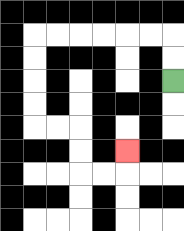{'start': '[7, 3]', 'end': '[5, 6]', 'path_directions': 'U,U,L,L,L,L,L,L,D,D,D,D,R,R,D,D,R,R,U', 'path_coordinates': '[[7, 3], [7, 2], [7, 1], [6, 1], [5, 1], [4, 1], [3, 1], [2, 1], [1, 1], [1, 2], [1, 3], [1, 4], [1, 5], [2, 5], [3, 5], [3, 6], [3, 7], [4, 7], [5, 7], [5, 6]]'}